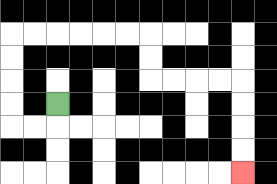{'start': '[2, 4]', 'end': '[10, 7]', 'path_directions': 'D,L,L,U,U,U,U,R,R,R,R,R,R,D,D,R,R,R,R,D,D,D,D', 'path_coordinates': '[[2, 4], [2, 5], [1, 5], [0, 5], [0, 4], [0, 3], [0, 2], [0, 1], [1, 1], [2, 1], [3, 1], [4, 1], [5, 1], [6, 1], [6, 2], [6, 3], [7, 3], [8, 3], [9, 3], [10, 3], [10, 4], [10, 5], [10, 6], [10, 7]]'}